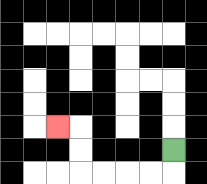{'start': '[7, 6]', 'end': '[2, 5]', 'path_directions': 'D,L,L,L,L,U,U,L', 'path_coordinates': '[[7, 6], [7, 7], [6, 7], [5, 7], [4, 7], [3, 7], [3, 6], [3, 5], [2, 5]]'}